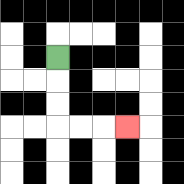{'start': '[2, 2]', 'end': '[5, 5]', 'path_directions': 'D,D,D,R,R,R', 'path_coordinates': '[[2, 2], [2, 3], [2, 4], [2, 5], [3, 5], [4, 5], [5, 5]]'}